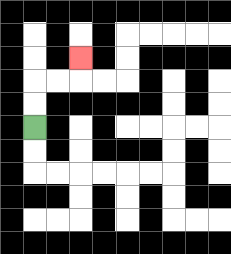{'start': '[1, 5]', 'end': '[3, 2]', 'path_directions': 'U,U,R,R,U', 'path_coordinates': '[[1, 5], [1, 4], [1, 3], [2, 3], [3, 3], [3, 2]]'}